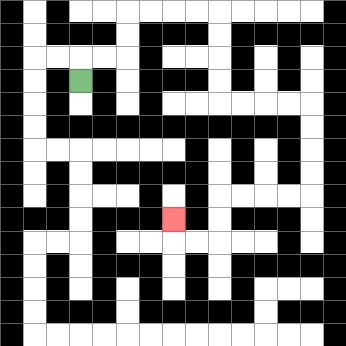{'start': '[3, 3]', 'end': '[7, 9]', 'path_directions': 'U,R,R,U,U,R,R,R,R,D,D,D,D,R,R,R,R,D,D,D,D,L,L,L,L,D,D,L,L,U', 'path_coordinates': '[[3, 3], [3, 2], [4, 2], [5, 2], [5, 1], [5, 0], [6, 0], [7, 0], [8, 0], [9, 0], [9, 1], [9, 2], [9, 3], [9, 4], [10, 4], [11, 4], [12, 4], [13, 4], [13, 5], [13, 6], [13, 7], [13, 8], [12, 8], [11, 8], [10, 8], [9, 8], [9, 9], [9, 10], [8, 10], [7, 10], [7, 9]]'}